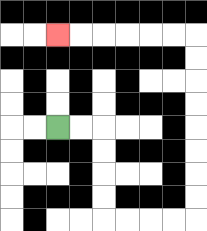{'start': '[2, 5]', 'end': '[2, 1]', 'path_directions': 'R,R,D,D,D,D,R,R,R,R,U,U,U,U,U,U,U,U,L,L,L,L,L,L', 'path_coordinates': '[[2, 5], [3, 5], [4, 5], [4, 6], [4, 7], [4, 8], [4, 9], [5, 9], [6, 9], [7, 9], [8, 9], [8, 8], [8, 7], [8, 6], [8, 5], [8, 4], [8, 3], [8, 2], [8, 1], [7, 1], [6, 1], [5, 1], [4, 1], [3, 1], [2, 1]]'}